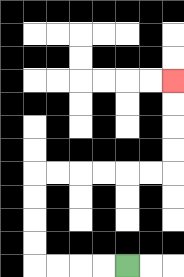{'start': '[5, 11]', 'end': '[7, 3]', 'path_directions': 'L,L,L,L,U,U,U,U,R,R,R,R,R,R,U,U,U,U', 'path_coordinates': '[[5, 11], [4, 11], [3, 11], [2, 11], [1, 11], [1, 10], [1, 9], [1, 8], [1, 7], [2, 7], [3, 7], [4, 7], [5, 7], [6, 7], [7, 7], [7, 6], [7, 5], [7, 4], [7, 3]]'}